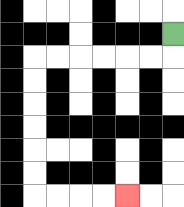{'start': '[7, 1]', 'end': '[5, 8]', 'path_directions': 'D,L,L,L,L,L,L,D,D,D,D,D,D,R,R,R,R', 'path_coordinates': '[[7, 1], [7, 2], [6, 2], [5, 2], [4, 2], [3, 2], [2, 2], [1, 2], [1, 3], [1, 4], [1, 5], [1, 6], [1, 7], [1, 8], [2, 8], [3, 8], [4, 8], [5, 8]]'}